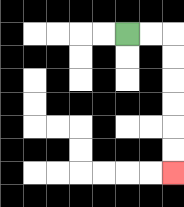{'start': '[5, 1]', 'end': '[7, 7]', 'path_directions': 'R,R,D,D,D,D,D,D', 'path_coordinates': '[[5, 1], [6, 1], [7, 1], [7, 2], [7, 3], [7, 4], [7, 5], [7, 6], [7, 7]]'}